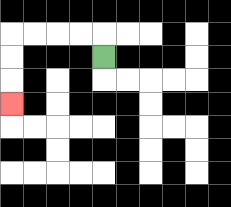{'start': '[4, 2]', 'end': '[0, 4]', 'path_directions': 'U,L,L,L,L,D,D,D', 'path_coordinates': '[[4, 2], [4, 1], [3, 1], [2, 1], [1, 1], [0, 1], [0, 2], [0, 3], [0, 4]]'}